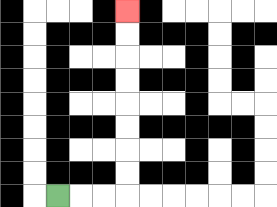{'start': '[2, 8]', 'end': '[5, 0]', 'path_directions': 'R,R,R,U,U,U,U,U,U,U,U', 'path_coordinates': '[[2, 8], [3, 8], [4, 8], [5, 8], [5, 7], [5, 6], [5, 5], [5, 4], [5, 3], [5, 2], [5, 1], [5, 0]]'}